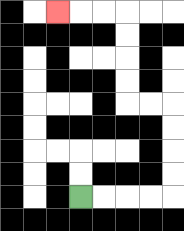{'start': '[3, 8]', 'end': '[2, 0]', 'path_directions': 'R,R,R,R,U,U,U,U,L,L,U,U,U,U,L,L,L', 'path_coordinates': '[[3, 8], [4, 8], [5, 8], [6, 8], [7, 8], [7, 7], [7, 6], [7, 5], [7, 4], [6, 4], [5, 4], [5, 3], [5, 2], [5, 1], [5, 0], [4, 0], [3, 0], [2, 0]]'}